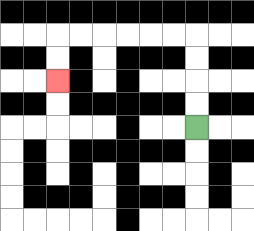{'start': '[8, 5]', 'end': '[2, 3]', 'path_directions': 'U,U,U,U,L,L,L,L,L,L,D,D', 'path_coordinates': '[[8, 5], [8, 4], [8, 3], [8, 2], [8, 1], [7, 1], [6, 1], [5, 1], [4, 1], [3, 1], [2, 1], [2, 2], [2, 3]]'}